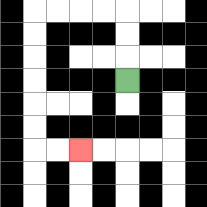{'start': '[5, 3]', 'end': '[3, 6]', 'path_directions': 'U,U,U,L,L,L,L,D,D,D,D,D,D,R,R', 'path_coordinates': '[[5, 3], [5, 2], [5, 1], [5, 0], [4, 0], [3, 0], [2, 0], [1, 0], [1, 1], [1, 2], [1, 3], [1, 4], [1, 5], [1, 6], [2, 6], [3, 6]]'}